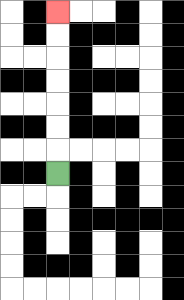{'start': '[2, 7]', 'end': '[2, 0]', 'path_directions': 'U,U,U,U,U,U,U', 'path_coordinates': '[[2, 7], [2, 6], [2, 5], [2, 4], [2, 3], [2, 2], [2, 1], [2, 0]]'}